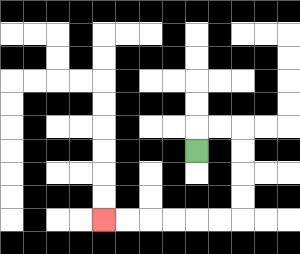{'start': '[8, 6]', 'end': '[4, 9]', 'path_directions': 'U,R,R,D,D,D,D,L,L,L,L,L,L', 'path_coordinates': '[[8, 6], [8, 5], [9, 5], [10, 5], [10, 6], [10, 7], [10, 8], [10, 9], [9, 9], [8, 9], [7, 9], [6, 9], [5, 9], [4, 9]]'}